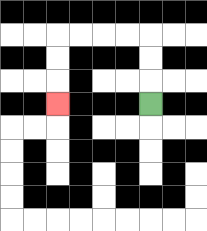{'start': '[6, 4]', 'end': '[2, 4]', 'path_directions': 'U,U,U,L,L,L,L,D,D,D', 'path_coordinates': '[[6, 4], [6, 3], [6, 2], [6, 1], [5, 1], [4, 1], [3, 1], [2, 1], [2, 2], [2, 3], [2, 4]]'}